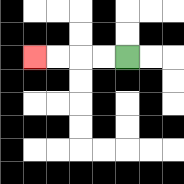{'start': '[5, 2]', 'end': '[1, 2]', 'path_directions': 'L,L,L,L', 'path_coordinates': '[[5, 2], [4, 2], [3, 2], [2, 2], [1, 2]]'}